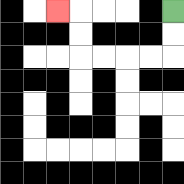{'start': '[7, 0]', 'end': '[2, 0]', 'path_directions': 'D,D,L,L,L,L,U,U,L', 'path_coordinates': '[[7, 0], [7, 1], [7, 2], [6, 2], [5, 2], [4, 2], [3, 2], [3, 1], [3, 0], [2, 0]]'}